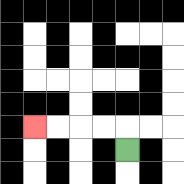{'start': '[5, 6]', 'end': '[1, 5]', 'path_directions': 'U,L,L,L,L', 'path_coordinates': '[[5, 6], [5, 5], [4, 5], [3, 5], [2, 5], [1, 5]]'}